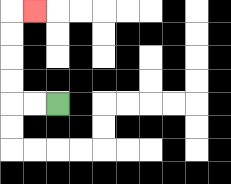{'start': '[2, 4]', 'end': '[1, 0]', 'path_directions': 'L,L,U,U,U,U,R', 'path_coordinates': '[[2, 4], [1, 4], [0, 4], [0, 3], [0, 2], [0, 1], [0, 0], [1, 0]]'}